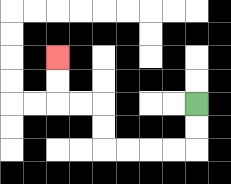{'start': '[8, 4]', 'end': '[2, 2]', 'path_directions': 'D,D,L,L,L,L,U,U,L,L,U,U', 'path_coordinates': '[[8, 4], [8, 5], [8, 6], [7, 6], [6, 6], [5, 6], [4, 6], [4, 5], [4, 4], [3, 4], [2, 4], [2, 3], [2, 2]]'}